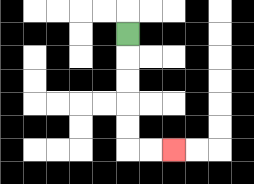{'start': '[5, 1]', 'end': '[7, 6]', 'path_directions': 'D,D,D,D,D,R,R', 'path_coordinates': '[[5, 1], [5, 2], [5, 3], [5, 4], [5, 5], [5, 6], [6, 6], [7, 6]]'}